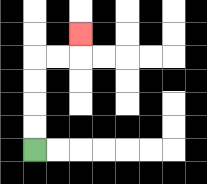{'start': '[1, 6]', 'end': '[3, 1]', 'path_directions': 'U,U,U,U,R,R,U', 'path_coordinates': '[[1, 6], [1, 5], [1, 4], [1, 3], [1, 2], [2, 2], [3, 2], [3, 1]]'}